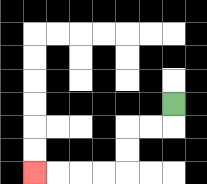{'start': '[7, 4]', 'end': '[1, 7]', 'path_directions': 'D,L,L,D,D,L,L,L,L', 'path_coordinates': '[[7, 4], [7, 5], [6, 5], [5, 5], [5, 6], [5, 7], [4, 7], [3, 7], [2, 7], [1, 7]]'}